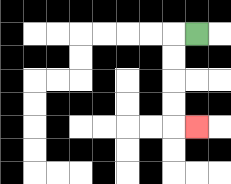{'start': '[8, 1]', 'end': '[8, 5]', 'path_directions': 'L,D,D,D,D,R', 'path_coordinates': '[[8, 1], [7, 1], [7, 2], [7, 3], [7, 4], [7, 5], [8, 5]]'}